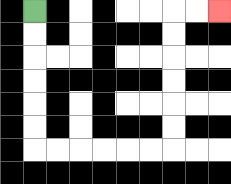{'start': '[1, 0]', 'end': '[9, 0]', 'path_directions': 'D,D,D,D,D,D,R,R,R,R,R,R,U,U,U,U,U,U,R,R', 'path_coordinates': '[[1, 0], [1, 1], [1, 2], [1, 3], [1, 4], [1, 5], [1, 6], [2, 6], [3, 6], [4, 6], [5, 6], [6, 6], [7, 6], [7, 5], [7, 4], [7, 3], [7, 2], [7, 1], [7, 0], [8, 0], [9, 0]]'}